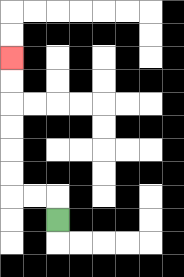{'start': '[2, 9]', 'end': '[0, 2]', 'path_directions': 'U,L,L,U,U,U,U,U,U', 'path_coordinates': '[[2, 9], [2, 8], [1, 8], [0, 8], [0, 7], [0, 6], [0, 5], [0, 4], [0, 3], [0, 2]]'}